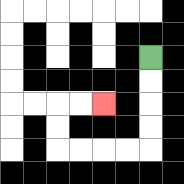{'start': '[6, 2]', 'end': '[4, 4]', 'path_directions': 'D,D,D,D,L,L,L,L,U,U,R,R', 'path_coordinates': '[[6, 2], [6, 3], [6, 4], [6, 5], [6, 6], [5, 6], [4, 6], [3, 6], [2, 6], [2, 5], [2, 4], [3, 4], [4, 4]]'}